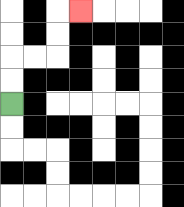{'start': '[0, 4]', 'end': '[3, 0]', 'path_directions': 'U,U,R,R,U,U,R', 'path_coordinates': '[[0, 4], [0, 3], [0, 2], [1, 2], [2, 2], [2, 1], [2, 0], [3, 0]]'}